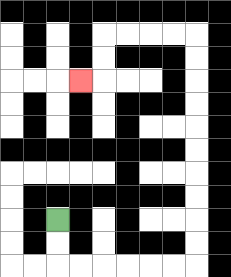{'start': '[2, 9]', 'end': '[3, 3]', 'path_directions': 'D,D,R,R,R,R,R,R,U,U,U,U,U,U,U,U,U,U,L,L,L,L,D,D,L', 'path_coordinates': '[[2, 9], [2, 10], [2, 11], [3, 11], [4, 11], [5, 11], [6, 11], [7, 11], [8, 11], [8, 10], [8, 9], [8, 8], [8, 7], [8, 6], [8, 5], [8, 4], [8, 3], [8, 2], [8, 1], [7, 1], [6, 1], [5, 1], [4, 1], [4, 2], [4, 3], [3, 3]]'}